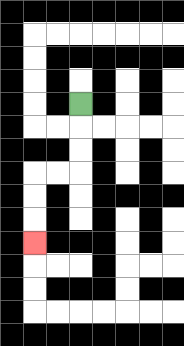{'start': '[3, 4]', 'end': '[1, 10]', 'path_directions': 'D,D,D,L,L,D,D,D', 'path_coordinates': '[[3, 4], [3, 5], [3, 6], [3, 7], [2, 7], [1, 7], [1, 8], [1, 9], [1, 10]]'}